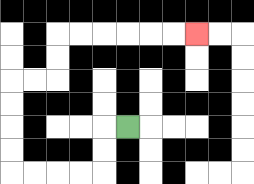{'start': '[5, 5]', 'end': '[8, 1]', 'path_directions': 'L,D,D,L,L,L,L,U,U,U,U,R,R,U,U,R,R,R,R,R,R', 'path_coordinates': '[[5, 5], [4, 5], [4, 6], [4, 7], [3, 7], [2, 7], [1, 7], [0, 7], [0, 6], [0, 5], [0, 4], [0, 3], [1, 3], [2, 3], [2, 2], [2, 1], [3, 1], [4, 1], [5, 1], [6, 1], [7, 1], [8, 1]]'}